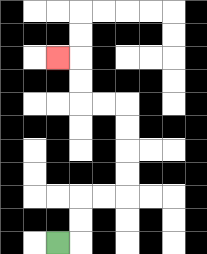{'start': '[2, 10]', 'end': '[2, 2]', 'path_directions': 'R,U,U,R,R,U,U,U,U,L,L,U,U,L', 'path_coordinates': '[[2, 10], [3, 10], [3, 9], [3, 8], [4, 8], [5, 8], [5, 7], [5, 6], [5, 5], [5, 4], [4, 4], [3, 4], [3, 3], [3, 2], [2, 2]]'}